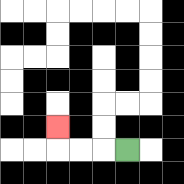{'start': '[5, 6]', 'end': '[2, 5]', 'path_directions': 'L,L,L,U', 'path_coordinates': '[[5, 6], [4, 6], [3, 6], [2, 6], [2, 5]]'}